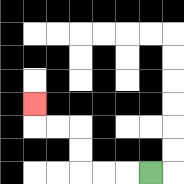{'start': '[6, 7]', 'end': '[1, 4]', 'path_directions': 'L,L,L,U,U,L,L,U', 'path_coordinates': '[[6, 7], [5, 7], [4, 7], [3, 7], [3, 6], [3, 5], [2, 5], [1, 5], [1, 4]]'}